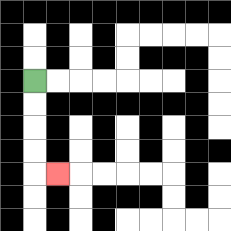{'start': '[1, 3]', 'end': '[2, 7]', 'path_directions': 'D,D,D,D,R', 'path_coordinates': '[[1, 3], [1, 4], [1, 5], [1, 6], [1, 7], [2, 7]]'}